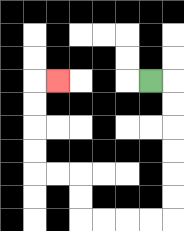{'start': '[6, 3]', 'end': '[2, 3]', 'path_directions': 'R,D,D,D,D,D,D,L,L,L,L,U,U,L,L,U,U,U,U,R', 'path_coordinates': '[[6, 3], [7, 3], [7, 4], [7, 5], [7, 6], [7, 7], [7, 8], [7, 9], [6, 9], [5, 9], [4, 9], [3, 9], [3, 8], [3, 7], [2, 7], [1, 7], [1, 6], [1, 5], [1, 4], [1, 3], [2, 3]]'}